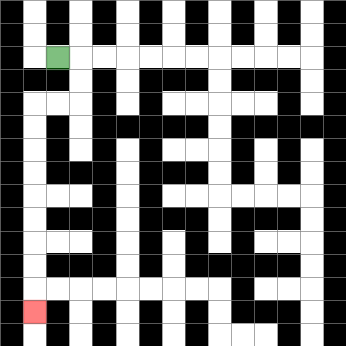{'start': '[2, 2]', 'end': '[1, 13]', 'path_directions': 'R,D,D,L,L,D,D,D,D,D,D,D,D,D', 'path_coordinates': '[[2, 2], [3, 2], [3, 3], [3, 4], [2, 4], [1, 4], [1, 5], [1, 6], [1, 7], [1, 8], [1, 9], [1, 10], [1, 11], [1, 12], [1, 13]]'}